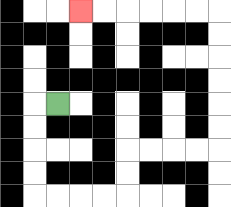{'start': '[2, 4]', 'end': '[3, 0]', 'path_directions': 'L,D,D,D,D,R,R,R,R,U,U,R,R,R,R,U,U,U,U,U,U,L,L,L,L,L,L', 'path_coordinates': '[[2, 4], [1, 4], [1, 5], [1, 6], [1, 7], [1, 8], [2, 8], [3, 8], [4, 8], [5, 8], [5, 7], [5, 6], [6, 6], [7, 6], [8, 6], [9, 6], [9, 5], [9, 4], [9, 3], [9, 2], [9, 1], [9, 0], [8, 0], [7, 0], [6, 0], [5, 0], [4, 0], [3, 0]]'}